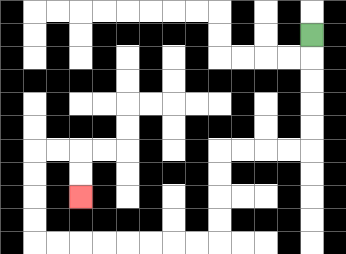{'start': '[13, 1]', 'end': '[3, 8]', 'path_directions': 'D,D,D,D,D,L,L,L,L,D,D,D,D,L,L,L,L,L,L,L,L,U,U,U,U,R,R,D,D', 'path_coordinates': '[[13, 1], [13, 2], [13, 3], [13, 4], [13, 5], [13, 6], [12, 6], [11, 6], [10, 6], [9, 6], [9, 7], [9, 8], [9, 9], [9, 10], [8, 10], [7, 10], [6, 10], [5, 10], [4, 10], [3, 10], [2, 10], [1, 10], [1, 9], [1, 8], [1, 7], [1, 6], [2, 6], [3, 6], [3, 7], [3, 8]]'}